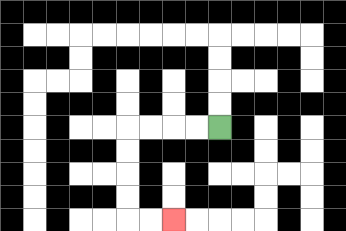{'start': '[9, 5]', 'end': '[7, 9]', 'path_directions': 'L,L,L,L,D,D,D,D,R,R', 'path_coordinates': '[[9, 5], [8, 5], [7, 5], [6, 5], [5, 5], [5, 6], [5, 7], [5, 8], [5, 9], [6, 9], [7, 9]]'}